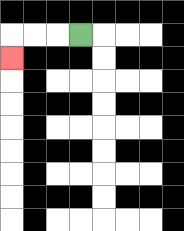{'start': '[3, 1]', 'end': '[0, 2]', 'path_directions': 'L,L,L,D', 'path_coordinates': '[[3, 1], [2, 1], [1, 1], [0, 1], [0, 2]]'}